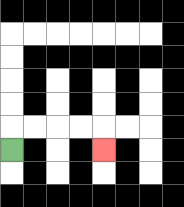{'start': '[0, 6]', 'end': '[4, 6]', 'path_directions': 'U,R,R,R,R,D', 'path_coordinates': '[[0, 6], [0, 5], [1, 5], [2, 5], [3, 5], [4, 5], [4, 6]]'}